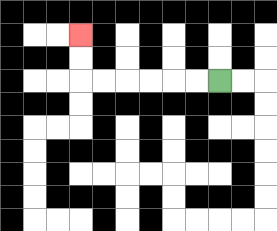{'start': '[9, 3]', 'end': '[3, 1]', 'path_directions': 'L,L,L,L,L,L,U,U', 'path_coordinates': '[[9, 3], [8, 3], [7, 3], [6, 3], [5, 3], [4, 3], [3, 3], [3, 2], [3, 1]]'}